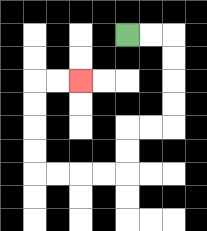{'start': '[5, 1]', 'end': '[3, 3]', 'path_directions': 'R,R,D,D,D,D,L,L,D,D,L,L,L,L,U,U,U,U,R,R', 'path_coordinates': '[[5, 1], [6, 1], [7, 1], [7, 2], [7, 3], [7, 4], [7, 5], [6, 5], [5, 5], [5, 6], [5, 7], [4, 7], [3, 7], [2, 7], [1, 7], [1, 6], [1, 5], [1, 4], [1, 3], [2, 3], [3, 3]]'}